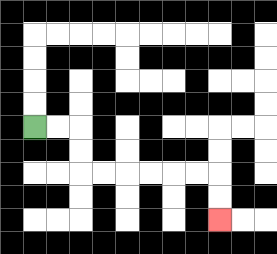{'start': '[1, 5]', 'end': '[9, 9]', 'path_directions': 'R,R,D,D,R,R,R,R,R,R,D,D', 'path_coordinates': '[[1, 5], [2, 5], [3, 5], [3, 6], [3, 7], [4, 7], [5, 7], [6, 7], [7, 7], [8, 7], [9, 7], [9, 8], [9, 9]]'}